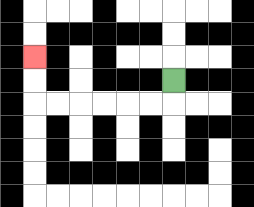{'start': '[7, 3]', 'end': '[1, 2]', 'path_directions': 'D,L,L,L,L,L,L,U,U', 'path_coordinates': '[[7, 3], [7, 4], [6, 4], [5, 4], [4, 4], [3, 4], [2, 4], [1, 4], [1, 3], [1, 2]]'}